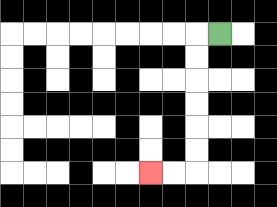{'start': '[9, 1]', 'end': '[6, 7]', 'path_directions': 'L,D,D,D,D,D,D,L,L', 'path_coordinates': '[[9, 1], [8, 1], [8, 2], [8, 3], [8, 4], [8, 5], [8, 6], [8, 7], [7, 7], [6, 7]]'}